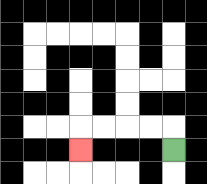{'start': '[7, 6]', 'end': '[3, 6]', 'path_directions': 'U,L,L,L,L,D', 'path_coordinates': '[[7, 6], [7, 5], [6, 5], [5, 5], [4, 5], [3, 5], [3, 6]]'}